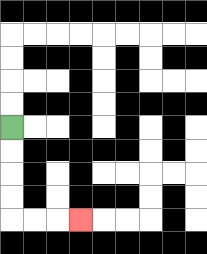{'start': '[0, 5]', 'end': '[3, 9]', 'path_directions': 'D,D,D,D,R,R,R', 'path_coordinates': '[[0, 5], [0, 6], [0, 7], [0, 8], [0, 9], [1, 9], [2, 9], [3, 9]]'}